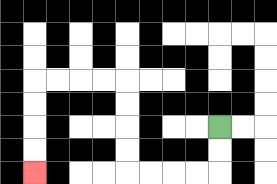{'start': '[9, 5]', 'end': '[1, 7]', 'path_directions': 'D,D,L,L,L,L,U,U,U,U,L,L,L,L,D,D,D,D', 'path_coordinates': '[[9, 5], [9, 6], [9, 7], [8, 7], [7, 7], [6, 7], [5, 7], [5, 6], [5, 5], [5, 4], [5, 3], [4, 3], [3, 3], [2, 3], [1, 3], [1, 4], [1, 5], [1, 6], [1, 7]]'}